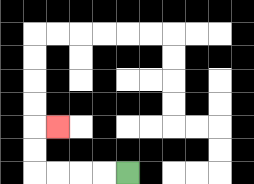{'start': '[5, 7]', 'end': '[2, 5]', 'path_directions': 'L,L,L,L,U,U,R', 'path_coordinates': '[[5, 7], [4, 7], [3, 7], [2, 7], [1, 7], [1, 6], [1, 5], [2, 5]]'}